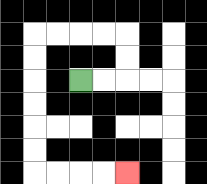{'start': '[3, 3]', 'end': '[5, 7]', 'path_directions': 'R,R,U,U,L,L,L,L,D,D,D,D,D,D,R,R,R,R', 'path_coordinates': '[[3, 3], [4, 3], [5, 3], [5, 2], [5, 1], [4, 1], [3, 1], [2, 1], [1, 1], [1, 2], [1, 3], [1, 4], [1, 5], [1, 6], [1, 7], [2, 7], [3, 7], [4, 7], [5, 7]]'}